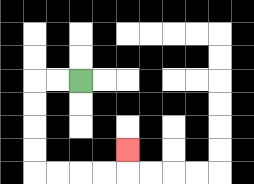{'start': '[3, 3]', 'end': '[5, 6]', 'path_directions': 'L,L,D,D,D,D,R,R,R,R,U', 'path_coordinates': '[[3, 3], [2, 3], [1, 3], [1, 4], [1, 5], [1, 6], [1, 7], [2, 7], [3, 7], [4, 7], [5, 7], [5, 6]]'}